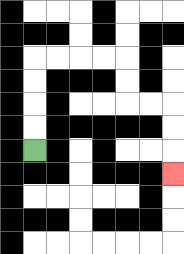{'start': '[1, 6]', 'end': '[7, 7]', 'path_directions': 'U,U,U,U,R,R,R,R,D,D,R,R,D,D,D', 'path_coordinates': '[[1, 6], [1, 5], [1, 4], [1, 3], [1, 2], [2, 2], [3, 2], [4, 2], [5, 2], [5, 3], [5, 4], [6, 4], [7, 4], [7, 5], [7, 6], [7, 7]]'}